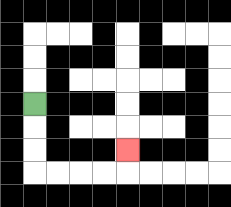{'start': '[1, 4]', 'end': '[5, 6]', 'path_directions': 'D,D,D,R,R,R,R,U', 'path_coordinates': '[[1, 4], [1, 5], [1, 6], [1, 7], [2, 7], [3, 7], [4, 7], [5, 7], [5, 6]]'}